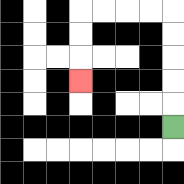{'start': '[7, 5]', 'end': '[3, 3]', 'path_directions': 'U,U,U,U,U,L,L,L,L,D,D,D', 'path_coordinates': '[[7, 5], [7, 4], [7, 3], [7, 2], [7, 1], [7, 0], [6, 0], [5, 0], [4, 0], [3, 0], [3, 1], [3, 2], [3, 3]]'}